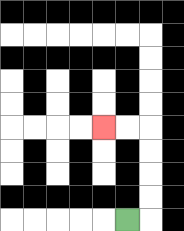{'start': '[5, 9]', 'end': '[4, 5]', 'path_directions': 'R,U,U,U,U,L,L', 'path_coordinates': '[[5, 9], [6, 9], [6, 8], [6, 7], [6, 6], [6, 5], [5, 5], [4, 5]]'}